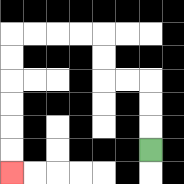{'start': '[6, 6]', 'end': '[0, 7]', 'path_directions': 'U,U,U,L,L,U,U,L,L,L,L,D,D,D,D,D,D', 'path_coordinates': '[[6, 6], [6, 5], [6, 4], [6, 3], [5, 3], [4, 3], [4, 2], [4, 1], [3, 1], [2, 1], [1, 1], [0, 1], [0, 2], [0, 3], [0, 4], [0, 5], [0, 6], [0, 7]]'}